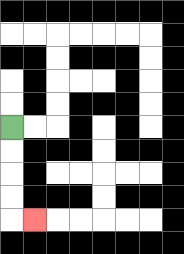{'start': '[0, 5]', 'end': '[1, 9]', 'path_directions': 'D,D,D,D,R', 'path_coordinates': '[[0, 5], [0, 6], [0, 7], [0, 8], [0, 9], [1, 9]]'}